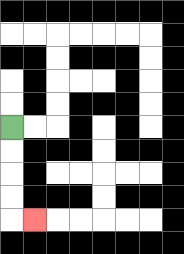{'start': '[0, 5]', 'end': '[1, 9]', 'path_directions': 'D,D,D,D,R', 'path_coordinates': '[[0, 5], [0, 6], [0, 7], [0, 8], [0, 9], [1, 9]]'}